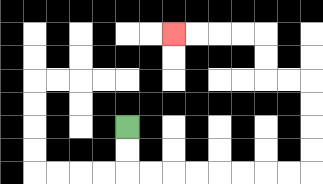{'start': '[5, 5]', 'end': '[7, 1]', 'path_directions': 'D,D,R,R,R,R,R,R,R,R,U,U,U,U,L,L,U,U,L,L,L,L', 'path_coordinates': '[[5, 5], [5, 6], [5, 7], [6, 7], [7, 7], [8, 7], [9, 7], [10, 7], [11, 7], [12, 7], [13, 7], [13, 6], [13, 5], [13, 4], [13, 3], [12, 3], [11, 3], [11, 2], [11, 1], [10, 1], [9, 1], [8, 1], [7, 1]]'}